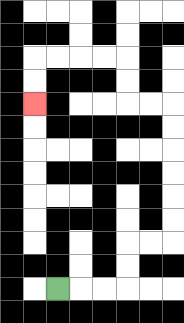{'start': '[2, 12]', 'end': '[1, 4]', 'path_directions': 'R,R,R,U,U,R,R,U,U,U,U,U,U,L,L,U,U,L,L,L,L,D,D', 'path_coordinates': '[[2, 12], [3, 12], [4, 12], [5, 12], [5, 11], [5, 10], [6, 10], [7, 10], [7, 9], [7, 8], [7, 7], [7, 6], [7, 5], [7, 4], [6, 4], [5, 4], [5, 3], [5, 2], [4, 2], [3, 2], [2, 2], [1, 2], [1, 3], [1, 4]]'}